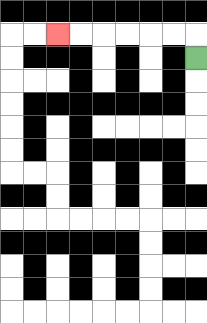{'start': '[8, 2]', 'end': '[2, 1]', 'path_directions': 'U,L,L,L,L,L,L', 'path_coordinates': '[[8, 2], [8, 1], [7, 1], [6, 1], [5, 1], [4, 1], [3, 1], [2, 1]]'}